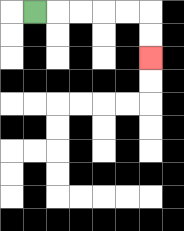{'start': '[1, 0]', 'end': '[6, 2]', 'path_directions': 'R,R,R,R,R,D,D', 'path_coordinates': '[[1, 0], [2, 0], [3, 0], [4, 0], [5, 0], [6, 0], [6, 1], [6, 2]]'}